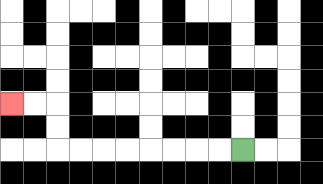{'start': '[10, 6]', 'end': '[0, 4]', 'path_directions': 'L,L,L,L,L,L,L,L,U,U,L,L', 'path_coordinates': '[[10, 6], [9, 6], [8, 6], [7, 6], [6, 6], [5, 6], [4, 6], [3, 6], [2, 6], [2, 5], [2, 4], [1, 4], [0, 4]]'}